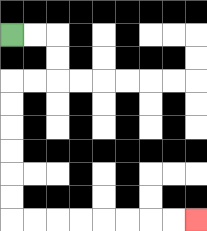{'start': '[0, 1]', 'end': '[8, 9]', 'path_directions': 'R,R,D,D,L,L,D,D,D,D,D,D,R,R,R,R,R,R,R,R', 'path_coordinates': '[[0, 1], [1, 1], [2, 1], [2, 2], [2, 3], [1, 3], [0, 3], [0, 4], [0, 5], [0, 6], [0, 7], [0, 8], [0, 9], [1, 9], [2, 9], [3, 9], [4, 9], [5, 9], [6, 9], [7, 9], [8, 9]]'}